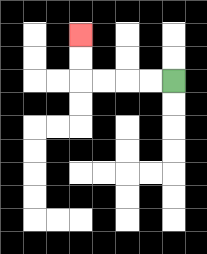{'start': '[7, 3]', 'end': '[3, 1]', 'path_directions': 'L,L,L,L,U,U', 'path_coordinates': '[[7, 3], [6, 3], [5, 3], [4, 3], [3, 3], [3, 2], [3, 1]]'}